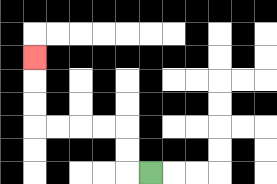{'start': '[6, 7]', 'end': '[1, 2]', 'path_directions': 'L,U,U,L,L,L,L,U,U,U', 'path_coordinates': '[[6, 7], [5, 7], [5, 6], [5, 5], [4, 5], [3, 5], [2, 5], [1, 5], [1, 4], [1, 3], [1, 2]]'}